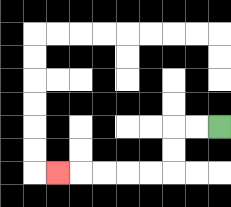{'start': '[9, 5]', 'end': '[2, 7]', 'path_directions': 'L,L,D,D,L,L,L,L,L', 'path_coordinates': '[[9, 5], [8, 5], [7, 5], [7, 6], [7, 7], [6, 7], [5, 7], [4, 7], [3, 7], [2, 7]]'}